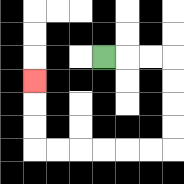{'start': '[4, 2]', 'end': '[1, 3]', 'path_directions': 'R,R,R,D,D,D,D,L,L,L,L,L,L,U,U,U', 'path_coordinates': '[[4, 2], [5, 2], [6, 2], [7, 2], [7, 3], [7, 4], [7, 5], [7, 6], [6, 6], [5, 6], [4, 6], [3, 6], [2, 6], [1, 6], [1, 5], [1, 4], [1, 3]]'}